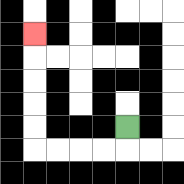{'start': '[5, 5]', 'end': '[1, 1]', 'path_directions': 'D,L,L,L,L,U,U,U,U,U', 'path_coordinates': '[[5, 5], [5, 6], [4, 6], [3, 6], [2, 6], [1, 6], [1, 5], [1, 4], [1, 3], [1, 2], [1, 1]]'}